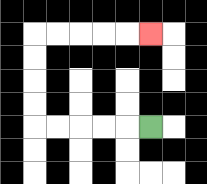{'start': '[6, 5]', 'end': '[6, 1]', 'path_directions': 'L,L,L,L,L,U,U,U,U,R,R,R,R,R', 'path_coordinates': '[[6, 5], [5, 5], [4, 5], [3, 5], [2, 5], [1, 5], [1, 4], [1, 3], [1, 2], [1, 1], [2, 1], [3, 1], [4, 1], [5, 1], [6, 1]]'}